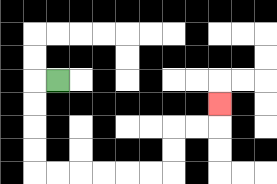{'start': '[2, 3]', 'end': '[9, 4]', 'path_directions': 'L,D,D,D,D,R,R,R,R,R,R,U,U,R,R,U', 'path_coordinates': '[[2, 3], [1, 3], [1, 4], [1, 5], [1, 6], [1, 7], [2, 7], [3, 7], [4, 7], [5, 7], [6, 7], [7, 7], [7, 6], [7, 5], [8, 5], [9, 5], [9, 4]]'}